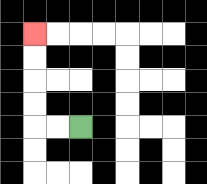{'start': '[3, 5]', 'end': '[1, 1]', 'path_directions': 'L,L,U,U,U,U', 'path_coordinates': '[[3, 5], [2, 5], [1, 5], [1, 4], [1, 3], [1, 2], [1, 1]]'}